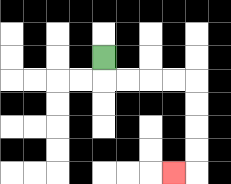{'start': '[4, 2]', 'end': '[7, 7]', 'path_directions': 'D,R,R,R,R,D,D,D,D,L', 'path_coordinates': '[[4, 2], [4, 3], [5, 3], [6, 3], [7, 3], [8, 3], [8, 4], [8, 5], [8, 6], [8, 7], [7, 7]]'}